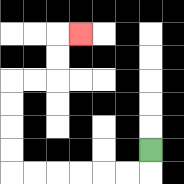{'start': '[6, 6]', 'end': '[3, 1]', 'path_directions': 'D,L,L,L,L,L,L,U,U,U,U,R,R,U,U,R', 'path_coordinates': '[[6, 6], [6, 7], [5, 7], [4, 7], [3, 7], [2, 7], [1, 7], [0, 7], [0, 6], [0, 5], [0, 4], [0, 3], [1, 3], [2, 3], [2, 2], [2, 1], [3, 1]]'}